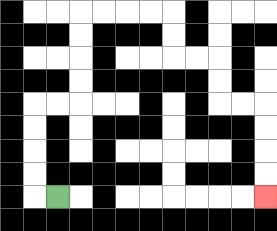{'start': '[2, 8]', 'end': '[11, 8]', 'path_directions': 'L,U,U,U,U,R,R,U,U,U,U,R,R,R,R,D,D,R,R,D,D,R,R,D,D,D,D', 'path_coordinates': '[[2, 8], [1, 8], [1, 7], [1, 6], [1, 5], [1, 4], [2, 4], [3, 4], [3, 3], [3, 2], [3, 1], [3, 0], [4, 0], [5, 0], [6, 0], [7, 0], [7, 1], [7, 2], [8, 2], [9, 2], [9, 3], [9, 4], [10, 4], [11, 4], [11, 5], [11, 6], [11, 7], [11, 8]]'}